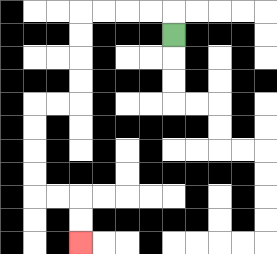{'start': '[7, 1]', 'end': '[3, 10]', 'path_directions': 'U,L,L,L,L,D,D,D,D,L,L,D,D,D,D,R,R,D,D', 'path_coordinates': '[[7, 1], [7, 0], [6, 0], [5, 0], [4, 0], [3, 0], [3, 1], [3, 2], [3, 3], [3, 4], [2, 4], [1, 4], [1, 5], [1, 6], [1, 7], [1, 8], [2, 8], [3, 8], [3, 9], [3, 10]]'}